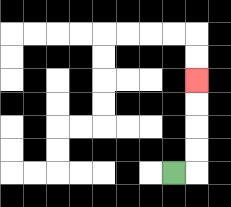{'start': '[7, 7]', 'end': '[8, 3]', 'path_directions': 'R,U,U,U,U', 'path_coordinates': '[[7, 7], [8, 7], [8, 6], [8, 5], [8, 4], [8, 3]]'}